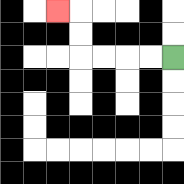{'start': '[7, 2]', 'end': '[2, 0]', 'path_directions': 'L,L,L,L,U,U,L', 'path_coordinates': '[[7, 2], [6, 2], [5, 2], [4, 2], [3, 2], [3, 1], [3, 0], [2, 0]]'}